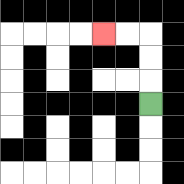{'start': '[6, 4]', 'end': '[4, 1]', 'path_directions': 'U,U,U,L,L', 'path_coordinates': '[[6, 4], [6, 3], [6, 2], [6, 1], [5, 1], [4, 1]]'}